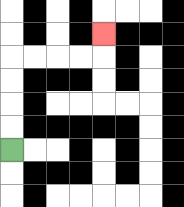{'start': '[0, 6]', 'end': '[4, 1]', 'path_directions': 'U,U,U,U,R,R,R,R,U', 'path_coordinates': '[[0, 6], [0, 5], [0, 4], [0, 3], [0, 2], [1, 2], [2, 2], [3, 2], [4, 2], [4, 1]]'}